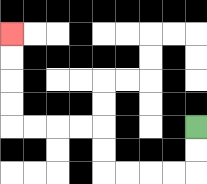{'start': '[8, 5]', 'end': '[0, 1]', 'path_directions': 'D,D,L,L,L,L,U,U,L,L,L,L,U,U,U,U', 'path_coordinates': '[[8, 5], [8, 6], [8, 7], [7, 7], [6, 7], [5, 7], [4, 7], [4, 6], [4, 5], [3, 5], [2, 5], [1, 5], [0, 5], [0, 4], [0, 3], [0, 2], [0, 1]]'}